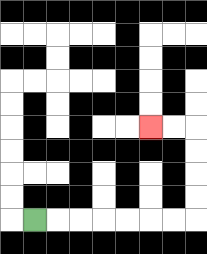{'start': '[1, 9]', 'end': '[6, 5]', 'path_directions': 'R,R,R,R,R,R,R,U,U,U,U,L,L', 'path_coordinates': '[[1, 9], [2, 9], [3, 9], [4, 9], [5, 9], [6, 9], [7, 9], [8, 9], [8, 8], [8, 7], [8, 6], [8, 5], [7, 5], [6, 5]]'}